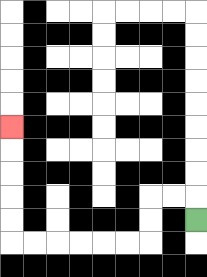{'start': '[8, 9]', 'end': '[0, 5]', 'path_directions': 'U,L,L,D,D,L,L,L,L,L,L,U,U,U,U,U', 'path_coordinates': '[[8, 9], [8, 8], [7, 8], [6, 8], [6, 9], [6, 10], [5, 10], [4, 10], [3, 10], [2, 10], [1, 10], [0, 10], [0, 9], [0, 8], [0, 7], [0, 6], [0, 5]]'}